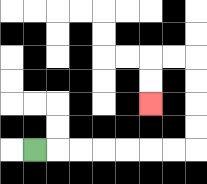{'start': '[1, 6]', 'end': '[6, 4]', 'path_directions': 'R,R,R,R,R,R,R,U,U,U,U,L,L,D,D', 'path_coordinates': '[[1, 6], [2, 6], [3, 6], [4, 6], [5, 6], [6, 6], [7, 6], [8, 6], [8, 5], [8, 4], [8, 3], [8, 2], [7, 2], [6, 2], [6, 3], [6, 4]]'}